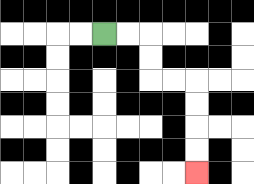{'start': '[4, 1]', 'end': '[8, 7]', 'path_directions': 'R,R,D,D,R,R,D,D,D,D', 'path_coordinates': '[[4, 1], [5, 1], [6, 1], [6, 2], [6, 3], [7, 3], [8, 3], [8, 4], [8, 5], [8, 6], [8, 7]]'}